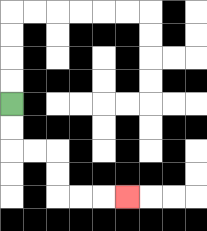{'start': '[0, 4]', 'end': '[5, 8]', 'path_directions': 'D,D,R,R,D,D,R,R,R', 'path_coordinates': '[[0, 4], [0, 5], [0, 6], [1, 6], [2, 6], [2, 7], [2, 8], [3, 8], [4, 8], [5, 8]]'}